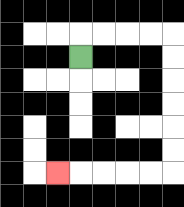{'start': '[3, 2]', 'end': '[2, 7]', 'path_directions': 'U,R,R,R,R,D,D,D,D,D,D,L,L,L,L,L', 'path_coordinates': '[[3, 2], [3, 1], [4, 1], [5, 1], [6, 1], [7, 1], [7, 2], [7, 3], [7, 4], [7, 5], [7, 6], [7, 7], [6, 7], [5, 7], [4, 7], [3, 7], [2, 7]]'}